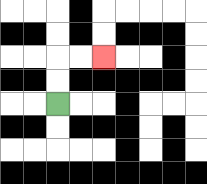{'start': '[2, 4]', 'end': '[4, 2]', 'path_directions': 'U,U,R,R', 'path_coordinates': '[[2, 4], [2, 3], [2, 2], [3, 2], [4, 2]]'}